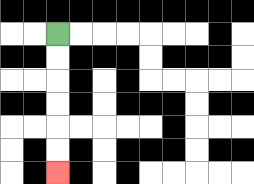{'start': '[2, 1]', 'end': '[2, 7]', 'path_directions': 'D,D,D,D,D,D', 'path_coordinates': '[[2, 1], [2, 2], [2, 3], [2, 4], [2, 5], [2, 6], [2, 7]]'}